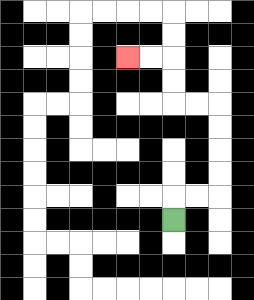{'start': '[7, 9]', 'end': '[5, 2]', 'path_directions': 'U,R,R,U,U,U,U,L,L,U,U,L,L', 'path_coordinates': '[[7, 9], [7, 8], [8, 8], [9, 8], [9, 7], [9, 6], [9, 5], [9, 4], [8, 4], [7, 4], [7, 3], [7, 2], [6, 2], [5, 2]]'}